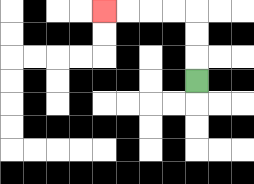{'start': '[8, 3]', 'end': '[4, 0]', 'path_directions': 'U,U,U,L,L,L,L', 'path_coordinates': '[[8, 3], [8, 2], [8, 1], [8, 0], [7, 0], [6, 0], [5, 0], [4, 0]]'}